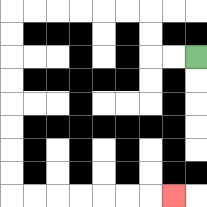{'start': '[8, 2]', 'end': '[7, 8]', 'path_directions': 'L,L,U,U,L,L,L,L,L,L,D,D,D,D,D,D,D,D,R,R,R,R,R,R,R', 'path_coordinates': '[[8, 2], [7, 2], [6, 2], [6, 1], [6, 0], [5, 0], [4, 0], [3, 0], [2, 0], [1, 0], [0, 0], [0, 1], [0, 2], [0, 3], [0, 4], [0, 5], [0, 6], [0, 7], [0, 8], [1, 8], [2, 8], [3, 8], [4, 8], [5, 8], [6, 8], [7, 8]]'}